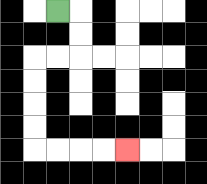{'start': '[2, 0]', 'end': '[5, 6]', 'path_directions': 'R,D,D,L,L,D,D,D,D,R,R,R,R', 'path_coordinates': '[[2, 0], [3, 0], [3, 1], [3, 2], [2, 2], [1, 2], [1, 3], [1, 4], [1, 5], [1, 6], [2, 6], [3, 6], [4, 6], [5, 6]]'}